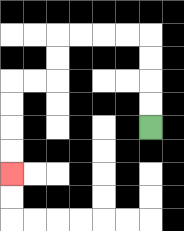{'start': '[6, 5]', 'end': '[0, 7]', 'path_directions': 'U,U,U,U,L,L,L,L,D,D,L,L,D,D,D,D', 'path_coordinates': '[[6, 5], [6, 4], [6, 3], [6, 2], [6, 1], [5, 1], [4, 1], [3, 1], [2, 1], [2, 2], [2, 3], [1, 3], [0, 3], [0, 4], [0, 5], [0, 6], [0, 7]]'}